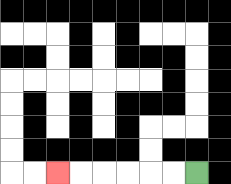{'start': '[8, 7]', 'end': '[2, 7]', 'path_directions': 'L,L,L,L,L,L', 'path_coordinates': '[[8, 7], [7, 7], [6, 7], [5, 7], [4, 7], [3, 7], [2, 7]]'}